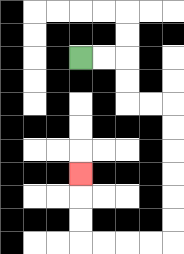{'start': '[3, 2]', 'end': '[3, 7]', 'path_directions': 'R,R,D,D,R,R,D,D,D,D,D,D,L,L,L,L,U,U,U', 'path_coordinates': '[[3, 2], [4, 2], [5, 2], [5, 3], [5, 4], [6, 4], [7, 4], [7, 5], [7, 6], [7, 7], [7, 8], [7, 9], [7, 10], [6, 10], [5, 10], [4, 10], [3, 10], [3, 9], [3, 8], [3, 7]]'}